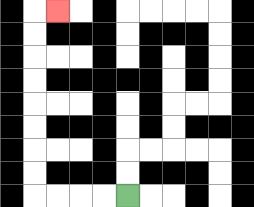{'start': '[5, 8]', 'end': '[2, 0]', 'path_directions': 'L,L,L,L,U,U,U,U,U,U,U,U,R', 'path_coordinates': '[[5, 8], [4, 8], [3, 8], [2, 8], [1, 8], [1, 7], [1, 6], [1, 5], [1, 4], [1, 3], [1, 2], [1, 1], [1, 0], [2, 0]]'}